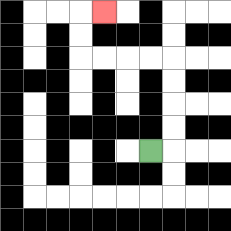{'start': '[6, 6]', 'end': '[4, 0]', 'path_directions': 'R,U,U,U,U,L,L,L,L,U,U,R', 'path_coordinates': '[[6, 6], [7, 6], [7, 5], [7, 4], [7, 3], [7, 2], [6, 2], [5, 2], [4, 2], [3, 2], [3, 1], [3, 0], [4, 0]]'}